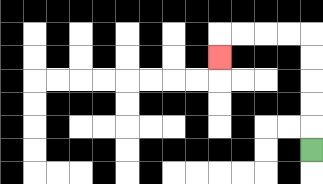{'start': '[13, 6]', 'end': '[9, 2]', 'path_directions': 'U,U,U,U,U,L,L,L,L,D', 'path_coordinates': '[[13, 6], [13, 5], [13, 4], [13, 3], [13, 2], [13, 1], [12, 1], [11, 1], [10, 1], [9, 1], [9, 2]]'}